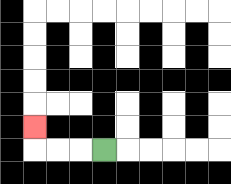{'start': '[4, 6]', 'end': '[1, 5]', 'path_directions': 'L,L,L,U', 'path_coordinates': '[[4, 6], [3, 6], [2, 6], [1, 6], [1, 5]]'}